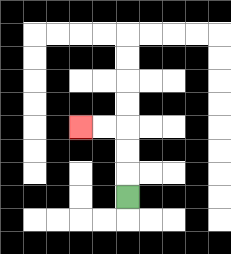{'start': '[5, 8]', 'end': '[3, 5]', 'path_directions': 'U,U,U,L,L', 'path_coordinates': '[[5, 8], [5, 7], [5, 6], [5, 5], [4, 5], [3, 5]]'}